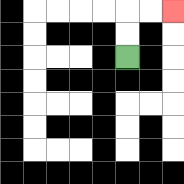{'start': '[5, 2]', 'end': '[7, 0]', 'path_directions': 'U,U,R,R', 'path_coordinates': '[[5, 2], [5, 1], [5, 0], [6, 0], [7, 0]]'}